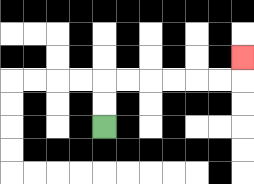{'start': '[4, 5]', 'end': '[10, 2]', 'path_directions': 'U,U,R,R,R,R,R,R,U', 'path_coordinates': '[[4, 5], [4, 4], [4, 3], [5, 3], [6, 3], [7, 3], [8, 3], [9, 3], [10, 3], [10, 2]]'}